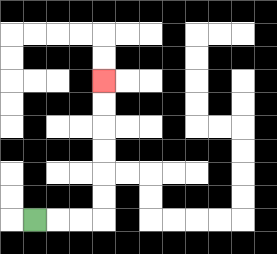{'start': '[1, 9]', 'end': '[4, 3]', 'path_directions': 'R,R,R,U,U,U,U,U,U', 'path_coordinates': '[[1, 9], [2, 9], [3, 9], [4, 9], [4, 8], [4, 7], [4, 6], [4, 5], [4, 4], [4, 3]]'}